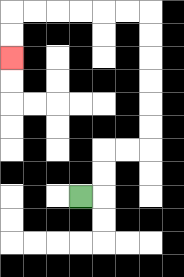{'start': '[3, 8]', 'end': '[0, 2]', 'path_directions': 'R,U,U,R,R,U,U,U,U,U,U,L,L,L,L,L,L,D,D', 'path_coordinates': '[[3, 8], [4, 8], [4, 7], [4, 6], [5, 6], [6, 6], [6, 5], [6, 4], [6, 3], [6, 2], [6, 1], [6, 0], [5, 0], [4, 0], [3, 0], [2, 0], [1, 0], [0, 0], [0, 1], [0, 2]]'}